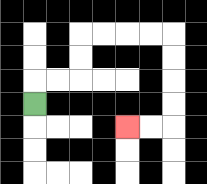{'start': '[1, 4]', 'end': '[5, 5]', 'path_directions': 'U,R,R,U,U,R,R,R,R,D,D,D,D,L,L', 'path_coordinates': '[[1, 4], [1, 3], [2, 3], [3, 3], [3, 2], [3, 1], [4, 1], [5, 1], [6, 1], [7, 1], [7, 2], [7, 3], [7, 4], [7, 5], [6, 5], [5, 5]]'}